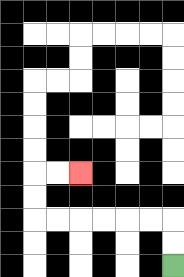{'start': '[7, 11]', 'end': '[3, 7]', 'path_directions': 'U,U,L,L,L,L,L,L,U,U,R,R', 'path_coordinates': '[[7, 11], [7, 10], [7, 9], [6, 9], [5, 9], [4, 9], [3, 9], [2, 9], [1, 9], [1, 8], [1, 7], [2, 7], [3, 7]]'}